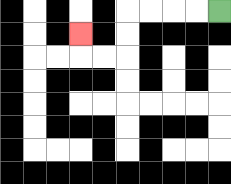{'start': '[9, 0]', 'end': '[3, 1]', 'path_directions': 'L,L,L,L,D,D,L,L,U', 'path_coordinates': '[[9, 0], [8, 0], [7, 0], [6, 0], [5, 0], [5, 1], [5, 2], [4, 2], [3, 2], [3, 1]]'}